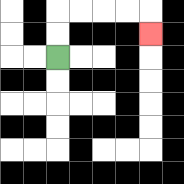{'start': '[2, 2]', 'end': '[6, 1]', 'path_directions': 'U,U,R,R,R,R,D', 'path_coordinates': '[[2, 2], [2, 1], [2, 0], [3, 0], [4, 0], [5, 0], [6, 0], [6, 1]]'}